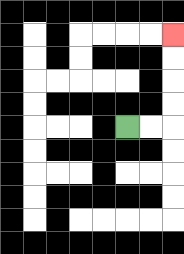{'start': '[5, 5]', 'end': '[7, 1]', 'path_directions': 'R,R,U,U,U,U', 'path_coordinates': '[[5, 5], [6, 5], [7, 5], [7, 4], [7, 3], [7, 2], [7, 1]]'}